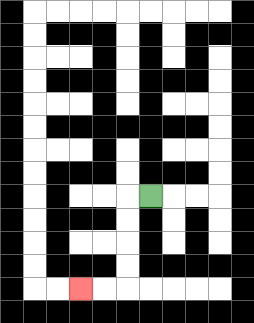{'start': '[6, 8]', 'end': '[3, 12]', 'path_directions': 'L,D,D,D,D,L,L', 'path_coordinates': '[[6, 8], [5, 8], [5, 9], [5, 10], [5, 11], [5, 12], [4, 12], [3, 12]]'}